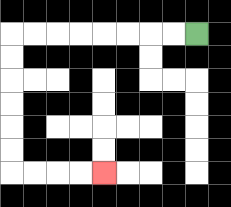{'start': '[8, 1]', 'end': '[4, 7]', 'path_directions': 'L,L,L,L,L,L,L,L,D,D,D,D,D,D,R,R,R,R', 'path_coordinates': '[[8, 1], [7, 1], [6, 1], [5, 1], [4, 1], [3, 1], [2, 1], [1, 1], [0, 1], [0, 2], [0, 3], [0, 4], [0, 5], [0, 6], [0, 7], [1, 7], [2, 7], [3, 7], [4, 7]]'}